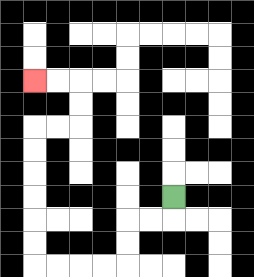{'start': '[7, 8]', 'end': '[1, 3]', 'path_directions': 'D,L,L,D,D,L,L,L,L,U,U,U,U,U,U,R,R,U,U,L,L', 'path_coordinates': '[[7, 8], [7, 9], [6, 9], [5, 9], [5, 10], [5, 11], [4, 11], [3, 11], [2, 11], [1, 11], [1, 10], [1, 9], [1, 8], [1, 7], [1, 6], [1, 5], [2, 5], [3, 5], [3, 4], [3, 3], [2, 3], [1, 3]]'}